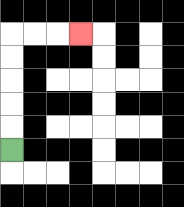{'start': '[0, 6]', 'end': '[3, 1]', 'path_directions': 'U,U,U,U,U,R,R,R', 'path_coordinates': '[[0, 6], [0, 5], [0, 4], [0, 3], [0, 2], [0, 1], [1, 1], [2, 1], [3, 1]]'}